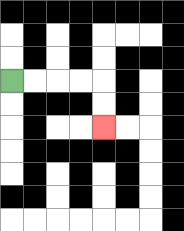{'start': '[0, 3]', 'end': '[4, 5]', 'path_directions': 'R,R,R,R,D,D', 'path_coordinates': '[[0, 3], [1, 3], [2, 3], [3, 3], [4, 3], [4, 4], [4, 5]]'}